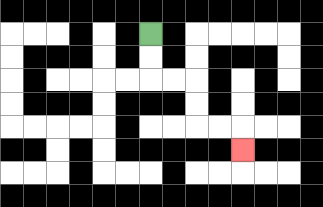{'start': '[6, 1]', 'end': '[10, 6]', 'path_directions': 'D,D,R,R,D,D,R,R,D', 'path_coordinates': '[[6, 1], [6, 2], [6, 3], [7, 3], [8, 3], [8, 4], [8, 5], [9, 5], [10, 5], [10, 6]]'}